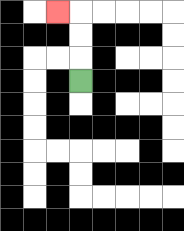{'start': '[3, 3]', 'end': '[2, 0]', 'path_directions': 'U,U,U,L', 'path_coordinates': '[[3, 3], [3, 2], [3, 1], [3, 0], [2, 0]]'}